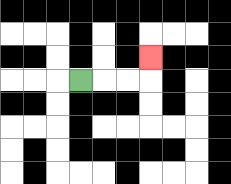{'start': '[3, 3]', 'end': '[6, 2]', 'path_directions': 'R,R,R,U', 'path_coordinates': '[[3, 3], [4, 3], [5, 3], [6, 3], [6, 2]]'}